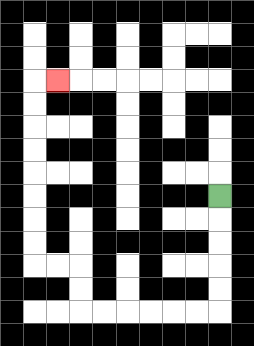{'start': '[9, 8]', 'end': '[2, 3]', 'path_directions': 'D,D,D,D,D,L,L,L,L,L,L,U,U,L,L,U,U,U,U,U,U,U,U,R', 'path_coordinates': '[[9, 8], [9, 9], [9, 10], [9, 11], [9, 12], [9, 13], [8, 13], [7, 13], [6, 13], [5, 13], [4, 13], [3, 13], [3, 12], [3, 11], [2, 11], [1, 11], [1, 10], [1, 9], [1, 8], [1, 7], [1, 6], [1, 5], [1, 4], [1, 3], [2, 3]]'}